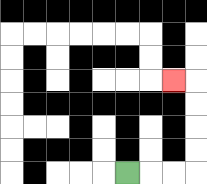{'start': '[5, 7]', 'end': '[7, 3]', 'path_directions': 'R,R,R,U,U,U,U,L', 'path_coordinates': '[[5, 7], [6, 7], [7, 7], [8, 7], [8, 6], [8, 5], [8, 4], [8, 3], [7, 3]]'}